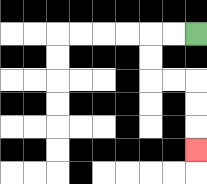{'start': '[8, 1]', 'end': '[8, 6]', 'path_directions': 'L,L,D,D,R,R,D,D,D', 'path_coordinates': '[[8, 1], [7, 1], [6, 1], [6, 2], [6, 3], [7, 3], [8, 3], [8, 4], [8, 5], [8, 6]]'}